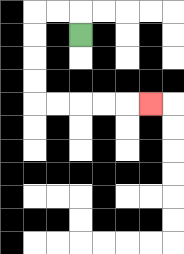{'start': '[3, 1]', 'end': '[6, 4]', 'path_directions': 'U,L,L,D,D,D,D,R,R,R,R,R', 'path_coordinates': '[[3, 1], [3, 0], [2, 0], [1, 0], [1, 1], [1, 2], [1, 3], [1, 4], [2, 4], [3, 4], [4, 4], [5, 4], [6, 4]]'}